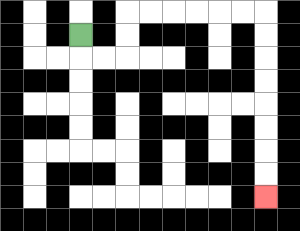{'start': '[3, 1]', 'end': '[11, 8]', 'path_directions': 'D,R,R,U,U,R,R,R,R,R,R,D,D,D,D,D,D,D,D', 'path_coordinates': '[[3, 1], [3, 2], [4, 2], [5, 2], [5, 1], [5, 0], [6, 0], [7, 0], [8, 0], [9, 0], [10, 0], [11, 0], [11, 1], [11, 2], [11, 3], [11, 4], [11, 5], [11, 6], [11, 7], [11, 8]]'}